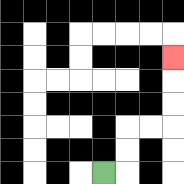{'start': '[4, 7]', 'end': '[7, 2]', 'path_directions': 'R,U,U,R,R,U,U,U', 'path_coordinates': '[[4, 7], [5, 7], [5, 6], [5, 5], [6, 5], [7, 5], [7, 4], [7, 3], [7, 2]]'}